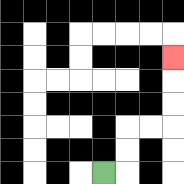{'start': '[4, 7]', 'end': '[7, 2]', 'path_directions': 'R,U,U,R,R,U,U,U', 'path_coordinates': '[[4, 7], [5, 7], [5, 6], [5, 5], [6, 5], [7, 5], [7, 4], [7, 3], [7, 2]]'}